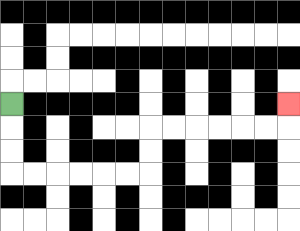{'start': '[0, 4]', 'end': '[12, 4]', 'path_directions': 'D,D,D,R,R,R,R,R,R,U,U,R,R,R,R,R,R,U', 'path_coordinates': '[[0, 4], [0, 5], [0, 6], [0, 7], [1, 7], [2, 7], [3, 7], [4, 7], [5, 7], [6, 7], [6, 6], [6, 5], [7, 5], [8, 5], [9, 5], [10, 5], [11, 5], [12, 5], [12, 4]]'}